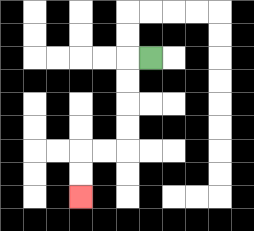{'start': '[6, 2]', 'end': '[3, 8]', 'path_directions': 'L,D,D,D,D,L,L,D,D', 'path_coordinates': '[[6, 2], [5, 2], [5, 3], [5, 4], [5, 5], [5, 6], [4, 6], [3, 6], [3, 7], [3, 8]]'}